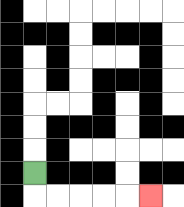{'start': '[1, 7]', 'end': '[6, 8]', 'path_directions': 'D,R,R,R,R,R', 'path_coordinates': '[[1, 7], [1, 8], [2, 8], [3, 8], [4, 8], [5, 8], [6, 8]]'}